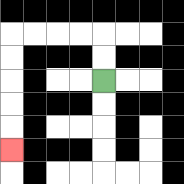{'start': '[4, 3]', 'end': '[0, 6]', 'path_directions': 'U,U,L,L,L,L,D,D,D,D,D', 'path_coordinates': '[[4, 3], [4, 2], [4, 1], [3, 1], [2, 1], [1, 1], [0, 1], [0, 2], [0, 3], [0, 4], [0, 5], [0, 6]]'}